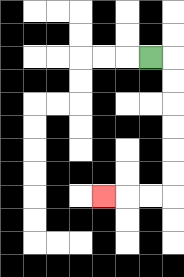{'start': '[6, 2]', 'end': '[4, 8]', 'path_directions': 'R,D,D,D,D,D,D,L,L,L', 'path_coordinates': '[[6, 2], [7, 2], [7, 3], [7, 4], [7, 5], [7, 6], [7, 7], [7, 8], [6, 8], [5, 8], [4, 8]]'}